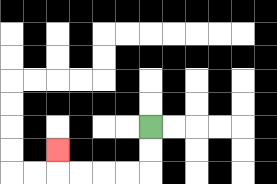{'start': '[6, 5]', 'end': '[2, 6]', 'path_directions': 'D,D,L,L,L,L,U', 'path_coordinates': '[[6, 5], [6, 6], [6, 7], [5, 7], [4, 7], [3, 7], [2, 7], [2, 6]]'}